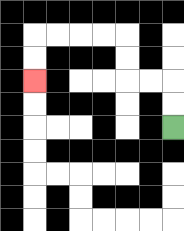{'start': '[7, 5]', 'end': '[1, 3]', 'path_directions': 'U,U,L,L,U,U,L,L,L,L,D,D', 'path_coordinates': '[[7, 5], [7, 4], [7, 3], [6, 3], [5, 3], [5, 2], [5, 1], [4, 1], [3, 1], [2, 1], [1, 1], [1, 2], [1, 3]]'}